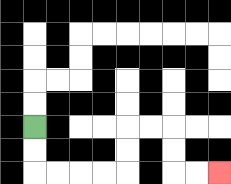{'start': '[1, 5]', 'end': '[9, 7]', 'path_directions': 'D,D,R,R,R,R,U,U,R,R,D,D,R,R', 'path_coordinates': '[[1, 5], [1, 6], [1, 7], [2, 7], [3, 7], [4, 7], [5, 7], [5, 6], [5, 5], [6, 5], [7, 5], [7, 6], [7, 7], [8, 7], [9, 7]]'}